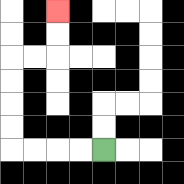{'start': '[4, 6]', 'end': '[2, 0]', 'path_directions': 'L,L,L,L,U,U,U,U,R,R,U,U', 'path_coordinates': '[[4, 6], [3, 6], [2, 6], [1, 6], [0, 6], [0, 5], [0, 4], [0, 3], [0, 2], [1, 2], [2, 2], [2, 1], [2, 0]]'}